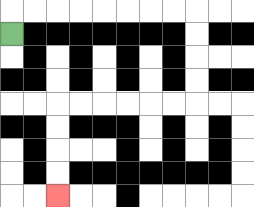{'start': '[0, 1]', 'end': '[2, 8]', 'path_directions': 'U,R,R,R,R,R,R,R,R,D,D,D,D,L,L,L,L,L,L,D,D,D,D', 'path_coordinates': '[[0, 1], [0, 0], [1, 0], [2, 0], [3, 0], [4, 0], [5, 0], [6, 0], [7, 0], [8, 0], [8, 1], [8, 2], [8, 3], [8, 4], [7, 4], [6, 4], [5, 4], [4, 4], [3, 4], [2, 4], [2, 5], [2, 6], [2, 7], [2, 8]]'}